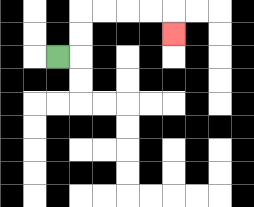{'start': '[2, 2]', 'end': '[7, 1]', 'path_directions': 'R,U,U,R,R,R,R,D', 'path_coordinates': '[[2, 2], [3, 2], [3, 1], [3, 0], [4, 0], [5, 0], [6, 0], [7, 0], [7, 1]]'}